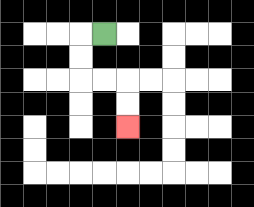{'start': '[4, 1]', 'end': '[5, 5]', 'path_directions': 'L,D,D,R,R,D,D', 'path_coordinates': '[[4, 1], [3, 1], [3, 2], [3, 3], [4, 3], [5, 3], [5, 4], [5, 5]]'}